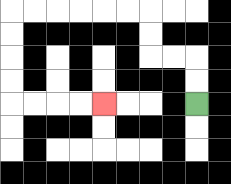{'start': '[8, 4]', 'end': '[4, 4]', 'path_directions': 'U,U,L,L,U,U,L,L,L,L,L,L,D,D,D,D,R,R,R,R', 'path_coordinates': '[[8, 4], [8, 3], [8, 2], [7, 2], [6, 2], [6, 1], [6, 0], [5, 0], [4, 0], [3, 0], [2, 0], [1, 0], [0, 0], [0, 1], [0, 2], [0, 3], [0, 4], [1, 4], [2, 4], [3, 4], [4, 4]]'}